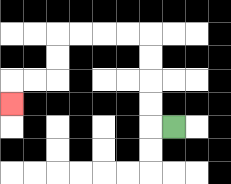{'start': '[7, 5]', 'end': '[0, 4]', 'path_directions': 'L,U,U,U,U,L,L,L,L,D,D,L,L,D', 'path_coordinates': '[[7, 5], [6, 5], [6, 4], [6, 3], [6, 2], [6, 1], [5, 1], [4, 1], [3, 1], [2, 1], [2, 2], [2, 3], [1, 3], [0, 3], [0, 4]]'}